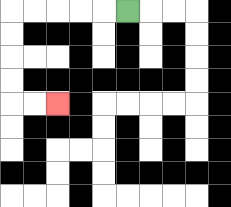{'start': '[5, 0]', 'end': '[2, 4]', 'path_directions': 'L,L,L,L,L,D,D,D,D,R,R', 'path_coordinates': '[[5, 0], [4, 0], [3, 0], [2, 0], [1, 0], [0, 0], [0, 1], [0, 2], [0, 3], [0, 4], [1, 4], [2, 4]]'}